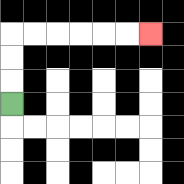{'start': '[0, 4]', 'end': '[6, 1]', 'path_directions': 'U,U,U,R,R,R,R,R,R', 'path_coordinates': '[[0, 4], [0, 3], [0, 2], [0, 1], [1, 1], [2, 1], [3, 1], [4, 1], [5, 1], [6, 1]]'}